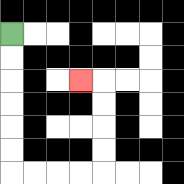{'start': '[0, 1]', 'end': '[3, 3]', 'path_directions': 'D,D,D,D,D,D,R,R,R,R,U,U,U,U,L', 'path_coordinates': '[[0, 1], [0, 2], [0, 3], [0, 4], [0, 5], [0, 6], [0, 7], [1, 7], [2, 7], [3, 7], [4, 7], [4, 6], [4, 5], [4, 4], [4, 3], [3, 3]]'}